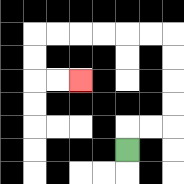{'start': '[5, 6]', 'end': '[3, 3]', 'path_directions': 'U,R,R,U,U,U,U,L,L,L,L,L,L,D,D,R,R', 'path_coordinates': '[[5, 6], [5, 5], [6, 5], [7, 5], [7, 4], [7, 3], [7, 2], [7, 1], [6, 1], [5, 1], [4, 1], [3, 1], [2, 1], [1, 1], [1, 2], [1, 3], [2, 3], [3, 3]]'}